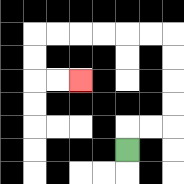{'start': '[5, 6]', 'end': '[3, 3]', 'path_directions': 'U,R,R,U,U,U,U,L,L,L,L,L,L,D,D,R,R', 'path_coordinates': '[[5, 6], [5, 5], [6, 5], [7, 5], [7, 4], [7, 3], [7, 2], [7, 1], [6, 1], [5, 1], [4, 1], [3, 1], [2, 1], [1, 1], [1, 2], [1, 3], [2, 3], [3, 3]]'}